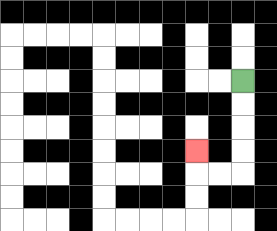{'start': '[10, 3]', 'end': '[8, 6]', 'path_directions': 'D,D,D,D,L,L,U', 'path_coordinates': '[[10, 3], [10, 4], [10, 5], [10, 6], [10, 7], [9, 7], [8, 7], [8, 6]]'}